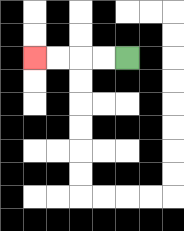{'start': '[5, 2]', 'end': '[1, 2]', 'path_directions': 'L,L,L,L', 'path_coordinates': '[[5, 2], [4, 2], [3, 2], [2, 2], [1, 2]]'}